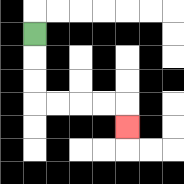{'start': '[1, 1]', 'end': '[5, 5]', 'path_directions': 'D,D,D,R,R,R,R,D', 'path_coordinates': '[[1, 1], [1, 2], [1, 3], [1, 4], [2, 4], [3, 4], [4, 4], [5, 4], [5, 5]]'}